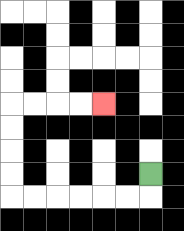{'start': '[6, 7]', 'end': '[4, 4]', 'path_directions': 'D,L,L,L,L,L,L,U,U,U,U,R,R,R,R', 'path_coordinates': '[[6, 7], [6, 8], [5, 8], [4, 8], [3, 8], [2, 8], [1, 8], [0, 8], [0, 7], [0, 6], [0, 5], [0, 4], [1, 4], [2, 4], [3, 4], [4, 4]]'}